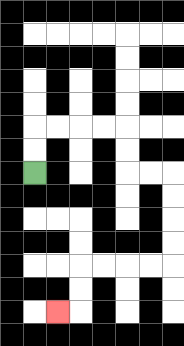{'start': '[1, 7]', 'end': '[2, 13]', 'path_directions': 'U,U,R,R,R,R,D,D,R,R,D,D,D,D,L,L,L,L,D,D,L', 'path_coordinates': '[[1, 7], [1, 6], [1, 5], [2, 5], [3, 5], [4, 5], [5, 5], [5, 6], [5, 7], [6, 7], [7, 7], [7, 8], [7, 9], [7, 10], [7, 11], [6, 11], [5, 11], [4, 11], [3, 11], [3, 12], [3, 13], [2, 13]]'}